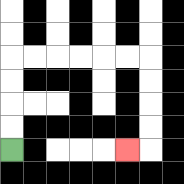{'start': '[0, 6]', 'end': '[5, 6]', 'path_directions': 'U,U,U,U,R,R,R,R,R,R,D,D,D,D,L', 'path_coordinates': '[[0, 6], [0, 5], [0, 4], [0, 3], [0, 2], [1, 2], [2, 2], [3, 2], [4, 2], [5, 2], [6, 2], [6, 3], [6, 4], [6, 5], [6, 6], [5, 6]]'}